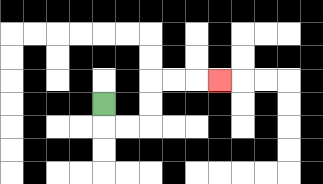{'start': '[4, 4]', 'end': '[9, 3]', 'path_directions': 'D,R,R,U,U,R,R,R', 'path_coordinates': '[[4, 4], [4, 5], [5, 5], [6, 5], [6, 4], [6, 3], [7, 3], [8, 3], [9, 3]]'}